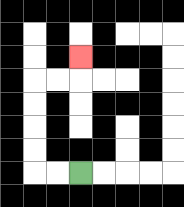{'start': '[3, 7]', 'end': '[3, 2]', 'path_directions': 'L,L,U,U,U,U,R,R,U', 'path_coordinates': '[[3, 7], [2, 7], [1, 7], [1, 6], [1, 5], [1, 4], [1, 3], [2, 3], [3, 3], [3, 2]]'}